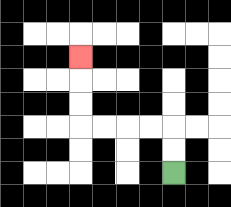{'start': '[7, 7]', 'end': '[3, 2]', 'path_directions': 'U,U,L,L,L,L,U,U,U', 'path_coordinates': '[[7, 7], [7, 6], [7, 5], [6, 5], [5, 5], [4, 5], [3, 5], [3, 4], [3, 3], [3, 2]]'}